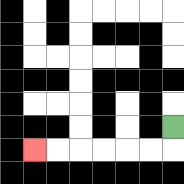{'start': '[7, 5]', 'end': '[1, 6]', 'path_directions': 'D,L,L,L,L,L,L', 'path_coordinates': '[[7, 5], [7, 6], [6, 6], [5, 6], [4, 6], [3, 6], [2, 6], [1, 6]]'}